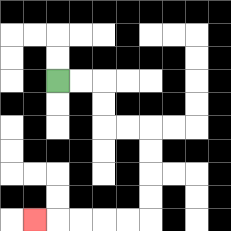{'start': '[2, 3]', 'end': '[1, 9]', 'path_directions': 'R,R,D,D,R,R,D,D,D,D,L,L,L,L,L', 'path_coordinates': '[[2, 3], [3, 3], [4, 3], [4, 4], [4, 5], [5, 5], [6, 5], [6, 6], [6, 7], [6, 8], [6, 9], [5, 9], [4, 9], [3, 9], [2, 9], [1, 9]]'}